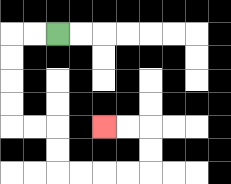{'start': '[2, 1]', 'end': '[4, 5]', 'path_directions': 'L,L,D,D,D,D,R,R,D,D,R,R,R,R,U,U,L,L', 'path_coordinates': '[[2, 1], [1, 1], [0, 1], [0, 2], [0, 3], [0, 4], [0, 5], [1, 5], [2, 5], [2, 6], [2, 7], [3, 7], [4, 7], [5, 7], [6, 7], [6, 6], [6, 5], [5, 5], [4, 5]]'}